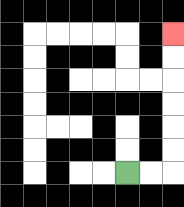{'start': '[5, 7]', 'end': '[7, 1]', 'path_directions': 'R,R,U,U,U,U,U,U', 'path_coordinates': '[[5, 7], [6, 7], [7, 7], [7, 6], [7, 5], [7, 4], [7, 3], [7, 2], [7, 1]]'}